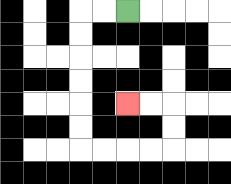{'start': '[5, 0]', 'end': '[5, 4]', 'path_directions': 'L,L,D,D,D,D,D,D,R,R,R,R,U,U,L,L', 'path_coordinates': '[[5, 0], [4, 0], [3, 0], [3, 1], [3, 2], [3, 3], [3, 4], [3, 5], [3, 6], [4, 6], [5, 6], [6, 6], [7, 6], [7, 5], [7, 4], [6, 4], [5, 4]]'}